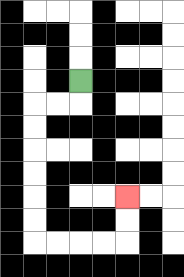{'start': '[3, 3]', 'end': '[5, 8]', 'path_directions': 'D,L,L,D,D,D,D,D,D,R,R,R,R,U,U', 'path_coordinates': '[[3, 3], [3, 4], [2, 4], [1, 4], [1, 5], [1, 6], [1, 7], [1, 8], [1, 9], [1, 10], [2, 10], [3, 10], [4, 10], [5, 10], [5, 9], [5, 8]]'}